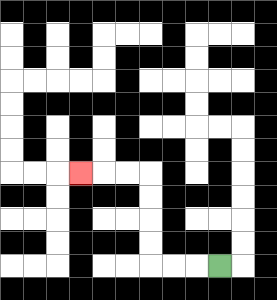{'start': '[9, 11]', 'end': '[3, 7]', 'path_directions': 'L,L,L,U,U,U,U,L,L,L', 'path_coordinates': '[[9, 11], [8, 11], [7, 11], [6, 11], [6, 10], [6, 9], [6, 8], [6, 7], [5, 7], [4, 7], [3, 7]]'}